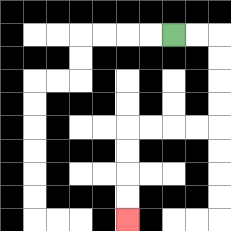{'start': '[7, 1]', 'end': '[5, 9]', 'path_directions': 'R,R,D,D,D,D,L,L,L,L,D,D,D,D', 'path_coordinates': '[[7, 1], [8, 1], [9, 1], [9, 2], [9, 3], [9, 4], [9, 5], [8, 5], [7, 5], [6, 5], [5, 5], [5, 6], [5, 7], [5, 8], [5, 9]]'}